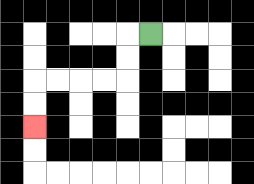{'start': '[6, 1]', 'end': '[1, 5]', 'path_directions': 'L,D,D,L,L,L,L,D,D', 'path_coordinates': '[[6, 1], [5, 1], [5, 2], [5, 3], [4, 3], [3, 3], [2, 3], [1, 3], [1, 4], [1, 5]]'}